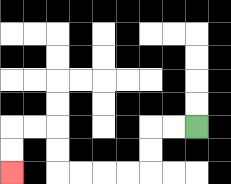{'start': '[8, 5]', 'end': '[0, 7]', 'path_directions': 'L,L,D,D,L,L,L,L,U,U,L,L,D,D', 'path_coordinates': '[[8, 5], [7, 5], [6, 5], [6, 6], [6, 7], [5, 7], [4, 7], [3, 7], [2, 7], [2, 6], [2, 5], [1, 5], [0, 5], [0, 6], [0, 7]]'}